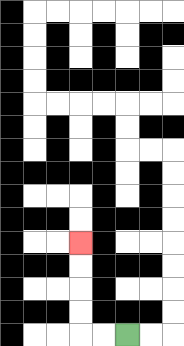{'start': '[5, 14]', 'end': '[3, 10]', 'path_directions': 'L,L,U,U,U,U', 'path_coordinates': '[[5, 14], [4, 14], [3, 14], [3, 13], [3, 12], [3, 11], [3, 10]]'}